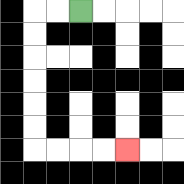{'start': '[3, 0]', 'end': '[5, 6]', 'path_directions': 'L,L,D,D,D,D,D,D,R,R,R,R', 'path_coordinates': '[[3, 0], [2, 0], [1, 0], [1, 1], [1, 2], [1, 3], [1, 4], [1, 5], [1, 6], [2, 6], [3, 6], [4, 6], [5, 6]]'}